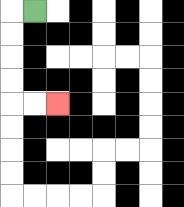{'start': '[1, 0]', 'end': '[2, 4]', 'path_directions': 'L,D,D,D,D,R,R', 'path_coordinates': '[[1, 0], [0, 0], [0, 1], [0, 2], [0, 3], [0, 4], [1, 4], [2, 4]]'}